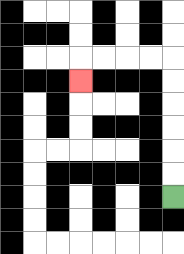{'start': '[7, 8]', 'end': '[3, 3]', 'path_directions': 'U,U,U,U,U,U,L,L,L,L,D', 'path_coordinates': '[[7, 8], [7, 7], [7, 6], [7, 5], [7, 4], [7, 3], [7, 2], [6, 2], [5, 2], [4, 2], [3, 2], [3, 3]]'}